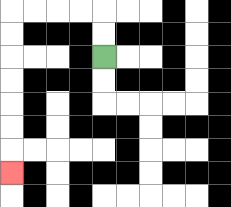{'start': '[4, 2]', 'end': '[0, 7]', 'path_directions': 'U,U,L,L,L,L,D,D,D,D,D,D,D', 'path_coordinates': '[[4, 2], [4, 1], [4, 0], [3, 0], [2, 0], [1, 0], [0, 0], [0, 1], [0, 2], [0, 3], [0, 4], [0, 5], [0, 6], [0, 7]]'}